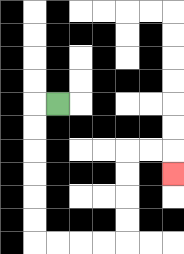{'start': '[2, 4]', 'end': '[7, 7]', 'path_directions': 'L,D,D,D,D,D,D,R,R,R,R,U,U,U,U,R,R,D', 'path_coordinates': '[[2, 4], [1, 4], [1, 5], [1, 6], [1, 7], [1, 8], [1, 9], [1, 10], [2, 10], [3, 10], [4, 10], [5, 10], [5, 9], [5, 8], [5, 7], [5, 6], [6, 6], [7, 6], [7, 7]]'}